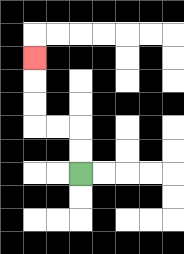{'start': '[3, 7]', 'end': '[1, 2]', 'path_directions': 'U,U,L,L,U,U,U', 'path_coordinates': '[[3, 7], [3, 6], [3, 5], [2, 5], [1, 5], [1, 4], [1, 3], [1, 2]]'}